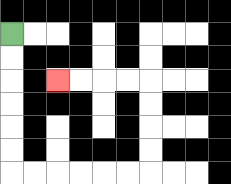{'start': '[0, 1]', 'end': '[2, 3]', 'path_directions': 'D,D,D,D,D,D,R,R,R,R,R,R,U,U,U,U,L,L,L,L', 'path_coordinates': '[[0, 1], [0, 2], [0, 3], [0, 4], [0, 5], [0, 6], [0, 7], [1, 7], [2, 7], [3, 7], [4, 7], [5, 7], [6, 7], [6, 6], [6, 5], [6, 4], [6, 3], [5, 3], [4, 3], [3, 3], [2, 3]]'}